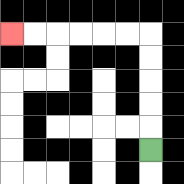{'start': '[6, 6]', 'end': '[0, 1]', 'path_directions': 'U,U,U,U,U,L,L,L,L,L,L', 'path_coordinates': '[[6, 6], [6, 5], [6, 4], [6, 3], [6, 2], [6, 1], [5, 1], [4, 1], [3, 1], [2, 1], [1, 1], [0, 1]]'}